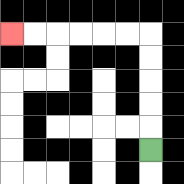{'start': '[6, 6]', 'end': '[0, 1]', 'path_directions': 'U,U,U,U,U,L,L,L,L,L,L', 'path_coordinates': '[[6, 6], [6, 5], [6, 4], [6, 3], [6, 2], [6, 1], [5, 1], [4, 1], [3, 1], [2, 1], [1, 1], [0, 1]]'}